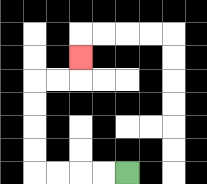{'start': '[5, 7]', 'end': '[3, 2]', 'path_directions': 'L,L,L,L,U,U,U,U,R,R,U', 'path_coordinates': '[[5, 7], [4, 7], [3, 7], [2, 7], [1, 7], [1, 6], [1, 5], [1, 4], [1, 3], [2, 3], [3, 3], [3, 2]]'}